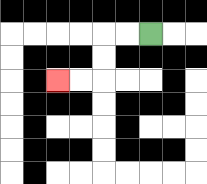{'start': '[6, 1]', 'end': '[2, 3]', 'path_directions': 'L,L,D,D,L,L', 'path_coordinates': '[[6, 1], [5, 1], [4, 1], [4, 2], [4, 3], [3, 3], [2, 3]]'}